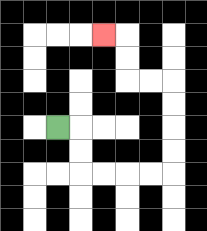{'start': '[2, 5]', 'end': '[4, 1]', 'path_directions': 'R,D,D,R,R,R,R,U,U,U,U,L,L,U,U,L', 'path_coordinates': '[[2, 5], [3, 5], [3, 6], [3, 7], [4, 7], [5, 7], [6, 7], [7, 7], [7, 6], [7, 5], [7, 4], [7, 3], [6, 3], [5, 3], [5, 2], [5, 1], [4, 1]]'}